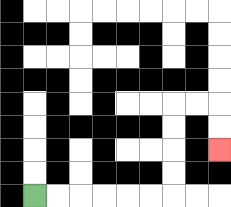{'start': '[1, 8]', 'end': '[9, 6]', 'path_directions': 'R,R,R,R,R,R,U,U,U,U,R,R,D,D', 'path_coordinates': '[[1, 8], [2, 8], [3, 8], [4, 8], [5, 8], [6, 8], [7, 8], [7, 7], [7, 6], [7, 5], [7, 4], [8, 4], [9, 4], [9, 5], [9, 6]]'}